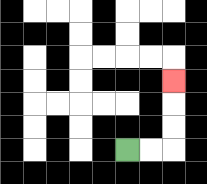{'start': '[5, 6]', 'end': '[7, 3]', 'path_directions': 'R,R,U,U,U', 'path_coordinates': '[[5, 6], [6, 6], [7, 6], [7, 5], [7, 4], [7, 3]]'}